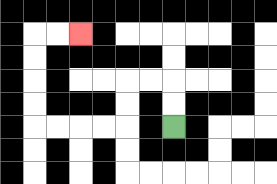{'start': '[7, 5]', 'end': '[3, 1]', 'path_directions': 'U,U,L,L,D,D,L,L,L,L,U,U,U,U,R,R', 'path_coordinates': '[[7, 5], [7, 4], [7, 3], [6, 3], [5, 3], [5, 4], [5, 5], [4, 5], [3, 5], [2, 5], [1, 5], [1, 4], [1, 3], [1, 2], [1, 1], [2, 1], [3, 1]]'}